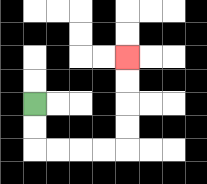{'start': '[1, 4]', 'end': '[5, 2]', 'path_directions': 'D,D,R,R,R,R,U,U,U,U', 'path_coordinates': '[[1, 4], [1, 5], [1, 6], [2, 6], [3, 6], [4, 6], [5, 6], [5, 5], [5, 4], [5, 3], [5, 2]]'}